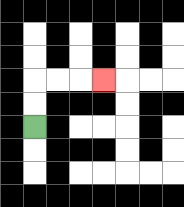{'start': '[1, 5]', 'end': '[4, 3]', 'path_directions': 'U,U,R,R,R', 'path_coordinates': '[[1, 5], [1, 4], [1, 3], [2, 3], [3, 3], [4, 3]]'}